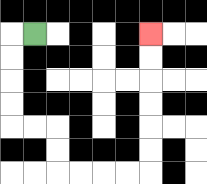{'start': '[1, 1]', 'end': '[6, 1]', 'path_directions': 'L,D,D,D,D,R,R,D,D,R,R,R,R,U,U,U,U,U,U', 'path_coordinates': '[[1, 1], [0, 1], [0, 2], [0, 3], [0, 4], [0, 5], [1, 5], [2, 5], [2, 6], [2, 7], [3, 7], [4, 7], [5, 7], [6, 7], [6, 6], [6, 5], [6, 4], [6, 3], [6, 2], [6, 1]]'}